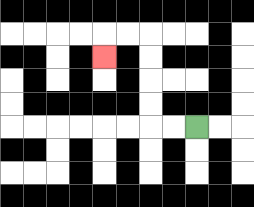{'start': '[8, 5]', 'end': '[4, 2]', 'path_directions': 'L,L,U,U,U,U,L,L,D', 'path_coordinates': '[[8, 5], [7, 5], [6, 5], [6, 4], [6, 3], [6, 2], [6, 1], [5, 1], [4, 1], [4, 2]]'}